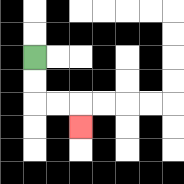{'start': '[1, 2]', 'end': '[3, 5]', 'path_directions': 'D,D,R,R,D', 'path_coordinates': '[[1, 2], [1, 3], [1, 4], [2, 4], [3, 4], [3, 5]]'}